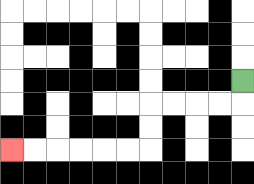{'start': '[10, 3]', 'end': '[0, 6]', 'path_directions': 'D,L,L,L,L,D,D,L,L,L,L,L,L', 'path_coordinates': '[[10, 3], [10, 4], [9, 4], [8, 4], [7, 4], [6, 4], [6, 5], [6, 6], [5, 6], [4, 6], [3, 6], [2, 6], [1, 6], [0, 6]]'}